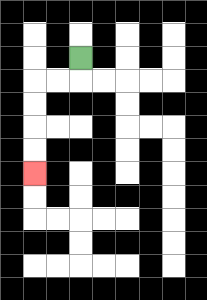{'start': '[3, 2]', 'end': '[1, 7]', 'path_directions': 'D,L,L,D,D,D,D', 'path_coordinates': '[[3, 2], [3, 3], [2, 3], [1, 3], [1, 4], [1, 5], [1, 6], [1, 7]]'}